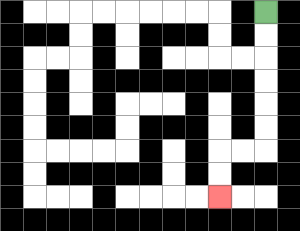{'start': '[11, 0]', 'end': '[9, 8]', 'path_directions': 'D,D,D,D,D,D,L,L,D,D', 'path_coordinates': '[[11, 0], [11, 1], [11, 2], [11, 3], [11, 4], [11, 5], [11, 6], [10, 6], [9, 6], [9, 7], [9, 8]]'}